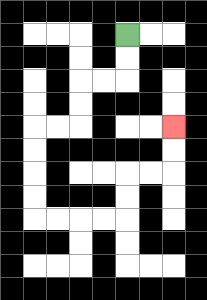{'start': '[5, 1]', 'end': '[7, 5]', 'path_directions': 'D,D,L,L,D,D,L,L,D,D,D,D,R,R,R,R,U,U,R,R,U,U', 'path_coordinates': '[[5, 1], [5, 2], [5, 3], [4, 3], [3, 3], [3, 4], [3, 5], [2, 5], [1, 5], [1, 6], [1, 7], [1, 8], [1, 9], [2, 9], [3, 9], [4, 9], [5, 9], [5, 8], [5, 7], [6, 7], [7, 7], [7, 6], [7, 5]]'}